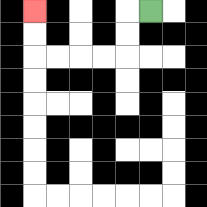{'start': '[6, 0]', 'end': '[1, 0]', 'path_directions': 'L,D,D,L,L,L,L,U,U', 'path_coordinates': '[[6, 0], [5, 0], [5, 1], [5, 2], [4, 2], [3, 2], [2, 2], [1, 2], [1, 1], [1, 0]]'}